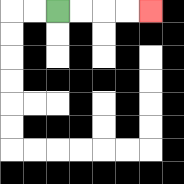{'start': '[2, 0]', 'end': '[6, 0]', 'path_directions': 'R,R,R,R', 'path_coordinates': '[[2, 0], [3, 0], [4, 0], [5, 0], [6, 0]]'}